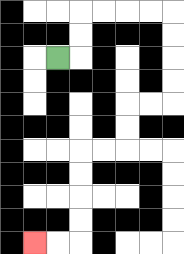{'start': '[2, 2]', 'end': '[1, 10]', 'path_directions': 'R,U,U,R,R,R,R,D,D,D,D,L,L,D,D,L,L,D,D,D,D,L,L', 'path_coordinates': '[[2, 2], [3, 2], [3, 1], [3, 0], [4, 0], [5, 0], [6, 0], [7, 0], [7, 1], [7, 2], [7, 3], [7, 4], [6, 4], [5, 4], [5, 5], [5, 6], [4, 6], [3, 6], [3, 7], [3, 8], [3, 9], [3, 10], [2, 10], [1, 10]]'}